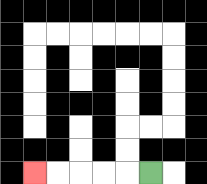{'start': '[6, 7]', 'end': '[1, 7]', 'path_directions': 'L,L,L,L,L', 'path_coordinates': '[[6, 7], [5, 7], [4, 7], [3, 7], [2, 7], [1, 7]]'}